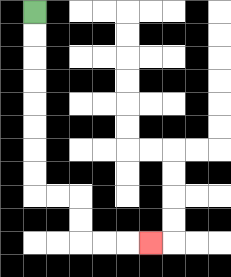{'start': '[1, 0]', 'end': '[6, 10]', 'path_directions': 'D,D,D,D,D,D,D,D,R,R,D,D,R,R,R', 'path_coordinates': '[[1, 0], [1, 1], [1, 2], [1, 3], [1, 4], [1, 5], [1, 6], [1, 7], [1, 8], [2, 8], [3, 8], [3, 9], [3, 10], [4, 10], [5, 10], [6, 10]]'}